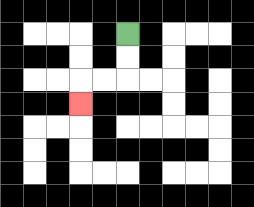{'start': '[5, 1]', 'end': '[3, 4]', 'path_directions': 'D,D,L,L,D', 'path_coordinates': '[[5, 1], [5, 2], [5, 3], [4, 3], [3, 3], [3, 4]]'}